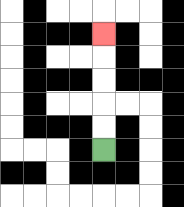{'start': '[4, 6]', 'end': '[4, 1]', 'path_directions': 'U,U,U,U,U', 'path_coordinates': '[[4, 6], [4, 5], [4, 4], [4, 3], [4, 2], [4, 1]]'}